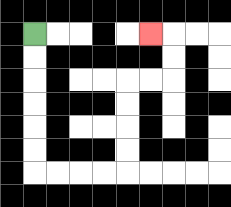{'start': '[1, 1]', 'end': '[6, 1]', 'path_directions': 'D,D,D,D,D,D,R,R,R,R,U,U,U,U,R,R,U,U,L', 'path_coordinates': '[[1, 1], [1, 2], [1, 3], [1, 4], [1, 5], [1, 6], [1, 7], [2, 7], [3, 7], [4, 7], [5, 7], [5, 6], [5, 5], [5, 4], [5, 3], [6, 3], [7, 3], [7, 2], [7, 1], [6, 1]]'}